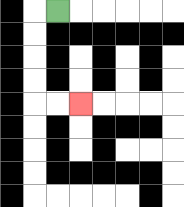{'start': '[2, 0]', 'end': '[3, 4]', 'path_directions': 'L,D,D,D,D,R,R', 'path_coordinates': '[[2, 0], [1, 0], [1, 1], [1, 2], [1, 3], [1, 4], [2, 4], [3, 4]]'}